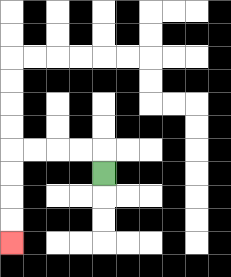{'start': '[4, 7]', 'end': '[0, 10]', 'path_directions': 'U,L,L,L,L,D,D,D,D', 'path_coordinates': '[[4, 7], [4, 6], [3, 6], [2, 6], [1, 6], [0, 6], [0, 7], [0, 8], [0, 9], [0, 10]]'}